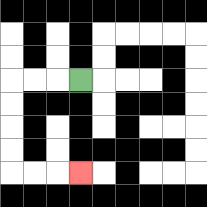{'start': '[3, 3]', 'end': '[3, 7]', 'path_directions': 'L,L,L,D,D,D,D,R,R,R', 'path_coordinates': '[[3, 3], [2, 3], [1, 3], [0, 3], [0, 4], [0, 5], [0, 6], [0, 7], [1, 7], [2, 7], [3, 7]]'}